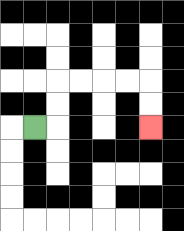{'start': '[1, 5]', 'end': '[6, 5]', 'path_directions': 'R,U,U,R,R,R,R,D,D', 'path_coordinates': '[[1, 5], [2, 5], [2, 4], [2, 3], [3, 3], [4, 3], [5, 3], [6, 3], [6, 4], [6, 5]]'}